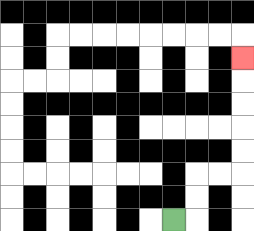{'start': '[7, 9]', 'end': '[10, 2]', 'path_directions': 'R,U,U,R,R,U,U,U,U,U', 'path_coordinates': '[[7, 9], [8, 9], [8, 8], [8, 7], [9, 7], [10, 7], [10, 6], [10, 5], [10, 4], [10, 3], [10, 2]]'}